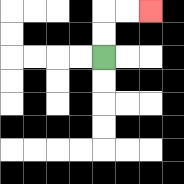{'start': '[4, 2]', 'end': '[6, 0]', 'path_directions': 'U,U,R,R', 'path_coordinates': '[[4, 2], [4, 1], [4, 0], [5, 0], [6, 0]]'}